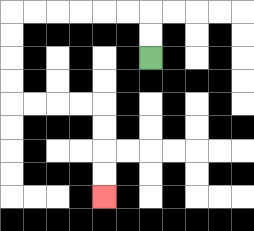{'start': '[6, 2]', 'end': '[4, 8]', 'path_directions': 'U,U,L,L,L,L,L,L,D,D,D,D,R,R,R,R,D,D,D,D', 'path_coordinates': '[[6, 2], [6, 1], [6, 0], [5, 0], [4, 0], [3, 0], [2, 0], [1, 0], [0, 0], [0, 1], [0, 2], [0, 3], [0, 4], [1, 4], [2, 4], [3, 4], [4, 4], [4, 5], [4, 6], [4, 7], [4, 8]]'}